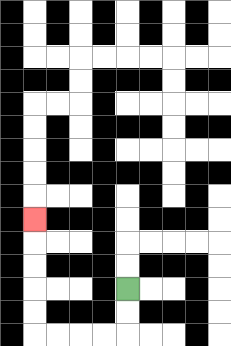{'start': '[5, 12]', 'end': '[1, 9]', 'path_directions': 'D,D,L,L,L,L,U,U,U,U,U', 'path_coordinates': '[[5, 12], [5, 13], [5, 14], [4, 14], [3, 14], [2, 14], [1, 14], [1, 13], [1, 12], [1, 11], [1, 10], [1, 9]]'}